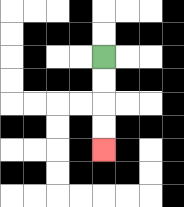{'start': '[4, 2]', 'end': '[4, 6]', 'path_directions': 'D,D,D,D', 'path_coordinates': '[[4, 2], [4, 3], [4, 4], [4, 5], [4, 6]]'}